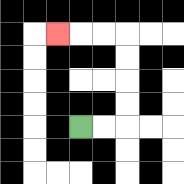{'start': '[3, 5]', 'end': '[2, 1]', 'path_directions': 'R,R,U,U,U,U,L,L,L', 'path_coordinates': '[[3, 5], [4, 5], [5, 5], [5, 4], [5, 3], [5, 2], [5, 1], [4, 1], [3, 1], [2, 1]]'}